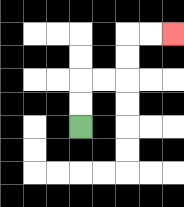{'start': '[3, 5]', 'end': '[7, 1]', 'path_directions': 'U,U,R,R,U,U,R,R', 'path_coordinates': '[[3, 5], [3, 4], [3, 3], [4, 3], [5, 3], [5, 2], [5, 1], [6, 1], [7, 1]]'}